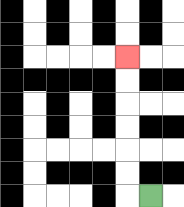{'start': '[6, 8]', 'end': '[5, 2]', 'path_directions': 'L,U,U,U,U,U,U', 'path_coordinates': '[[6, 8], [5, 8], [5, 7], [5, 6], [5, 5], [5, 4], [5, 3], [5, 2]]'}